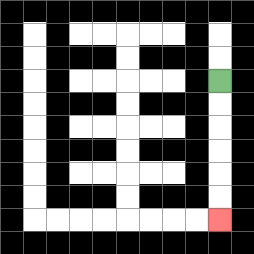{'start': '[9, 3]', 'end': '[9, 9]', 'path_directions': 'D,D,D,D,D,D', 'path_coordinates': '[[9, 3], [9, 4], [9, 5], [9, 6], [9, 7], [9, 8], [9, 9]]'}